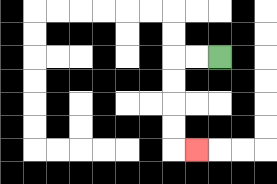{'start': '[9, 2]', 'end': '[8, 6]', 'path_directions': 'L,L,D,D,D,D,R', 'path_coordinates': '[[9, 2], [8, 2], [7, 2], [7, 3], [7, 4], [7, 5], [7, 6], [8, 6]]'}